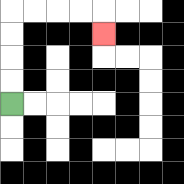{'start': '[0, 4]', 'end': '[4, 1]', 'path_directions': 'U,U,U,U,R,R,R,R,D', 'path_coordinates': '[[0, 4], [0, 3], [0, 2], [0, 1], [0, 0], [1, 0], [2, 0], [3, 0], [4, 0], [4, 1]]'}